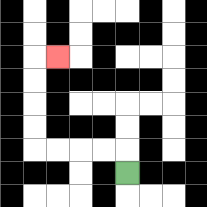{'start': '[5, 7]', 'end': '[2, 2]', 'path_directions': 'U,L,L,L,L,U,U,U,U,R', 'path_coordinates': '[[5, 7], [5, 6], [4, 6], [3, 6], [2, 6], [1, 6], [1, 5], [1, 4], [1, 3], [1, 2], [2, 2]]'}